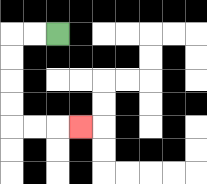{'start': '[2, 1]', 'end': '[3, 5]', 'path_directions': 'L,L,D,D,D,D,R,R,R', 'path_coordinates': '[[2, 1], [1, 1], [0, 1], [0, 2], [0, 3], [0, 4], [0, 5], [1, 5], [2, 5], [3, 5]]'}